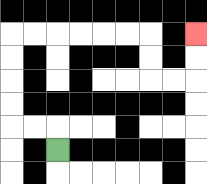{'start': '[2, 6]', 'end': '[8, 1]', 'path_directions': 'U,L,L,U,U,U,U,R,R,R,R,R,R,D,D,R,R,U,U', 'path_coordinates': '[[2, 6], [2, 5], [1, 5], [0, 5], [0, 4], [0, 3], [0, 2], [0, 1], [1, 1], [2, 1], [3, 1], [4, 1], [5, 1], [6, 1], [6, 2], [6, 3], [7, 3], [8, 3], [8, 2], [8, 1]]'}